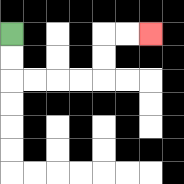{'start': '[0, 1]', 'end': '[6, 1]', 'path_directions': 'D,D,R,R,R,R,U,U,R,R', 'path_coordinates': '[[0, 1], [0, 2], [0, 3], [1, 3], [2, 3], [3, 3], [4, 3], [4, 2], [4, 1], [5, 1], [6, 1]]'}